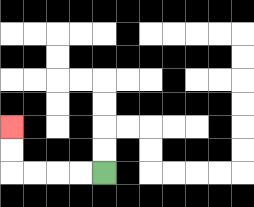{'start': '[4, 7]', 'end': '[0, 5]', 'path_directions': 'L,L,L,L,U,U', 'path_coordinates': '[[4, 7], [3, 7], [2, 7], [1, 7], [0, 7], [0, 6], [0, 5]]'}